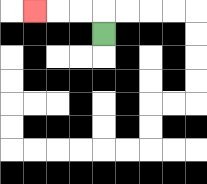{'start': '[4, 1]', 'end': '[1, 0]', 'path_directions': 'U,L,L,L', 'path_coordinates': '[[4, 1], [4, 0], [3, 0], [2, 0], [1, 0]]'}